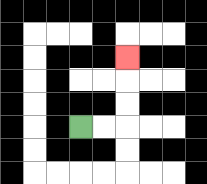{'start': '[3, 5]', 'end': '[5, 2]', 'path_directions': 'R,R,U,U,U', 'path_coordinates': '[[3, 5], [4, 5], [5, 5], [5, 4], [5, 3], [5, 2]]'}